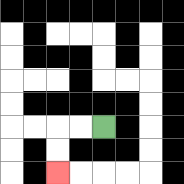{'start': '[4, 5]', 'end': '[2, 7]', 'path_directions': 'L,L,D,D', 'path_coordinates': '[[4, 5], [3, 5], [2, 5], [2, 6], [2, 7]]'}